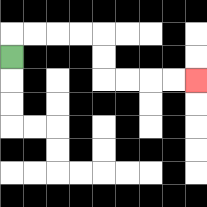{'start': '[0, 2]', 'end': '[8, 3]', 'path_directions': 'U,R,R,R,R,D,D,R,R,R,R', 'path_coordinates': '[[0, 2], [0, 1], [1, 1], [2, 1], [3, 1], [4, 1], [4, 2], [4, 3], [5, 3], [6, 3], [7, 3], [8, 3]]'}